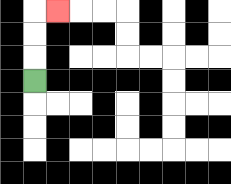{'start': '[1, 3]', 'end': '[2, 0]', 'path_directions': 'U,U,U,R', 'path_coordinates': '[[1, 3], [1, 2], [1, 1], [1, 0], [2, 0]]'}